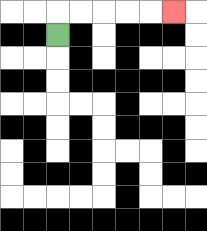{'start': '[2, 1]', 'end': '[7, 0]', 'path_directions': 'U,R,R,R,R,R', 'path_coordinates': '[[2, 1], [2, 0], [3, 0], [4, 0], [5, 0], [6, 0], [7, 0]]'}